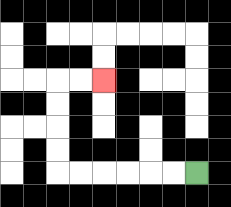{'start': '[8, 7]', 'end': '[4, 3]', 'path_directions': 'L,L,L,L,L,L,U,U,U,U,R,R', 'path_coordinates': '[[8, 7], [7, 7], [6, 7], [5, 7], [4, 7], [3, 7], [2, 7], [2, 6], [2, 5], [2, 4], [2, 3], [3, 3], [4, 3]]'}